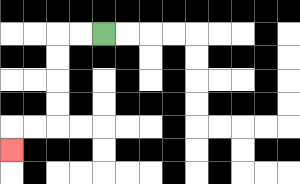{'start': '[4, 1]', 'end': '[0, 6]', 'path_directions': 'L,L,D,D,D,D,L,L,D', 'path_coordinates': '[[4, 1], [3, 1], [2, 1], [2, 2], [2, 3], [2, 4], [2, 5], [1, 5], [0, 5], [0, 6]]'}